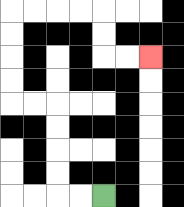{'start': '[4, 8]', 'end': '[6, 2]', 'path_directions': 'L,L,U,U,U,U,L,L,U,U,U,U,R,R,R,R,D,D,R,R', 'path_coordinates': '[[4, 8], [3, 8], [2, 8], [2, 7], [2, 6], [2, 5], [2, 4], [1, 4], [0, 4], [0, 3], [0, 2], [0, 1], [0, 0], [1, 0], [2, 0], [3, 0], [4, 0], [4, 1], [4, 2], [5, 2], [6, 2]]'}